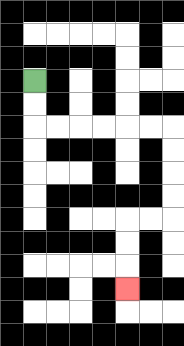{'start': '[1, 3]', 'end': '[5, 12]', 'path_directions': 'D,D,R,R,R,R,R,R,D,D,D,D,L,L,D,D,D', 'path_coordinates': '[[1, 3], [1, 4], [1, 5], [2, 5], [3, 5], [4, 5], [5, 5], [6, 5], [7, 5], [7, 6], [7, 7], [7, 8], [7, 9], [6, 9], [5, 9], [5, 10], [5, 11], [5, 12]]'}